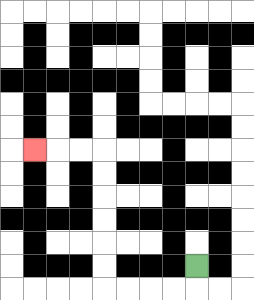{'start': '[8, 11]', 'end': '[1, 6]', 'path_directions': 'D,L,L,L,L,U,U,U,U,U,U,L,L,L', 'path_coordinates': '[[8, 11], [8, 12], [7, 12], [6, 12], [5, 12], [4, 12], [4, 11], [4, 10], [4, 9], [4, 8], [4, 7], [4, 6], [3, 6], [2, 6], [1, 6]]'}